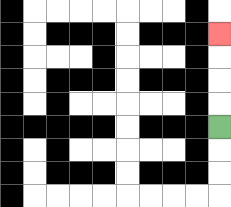{'start': '[9, 5]', 'end': '[9, 1]', 'path_directions': 'U,U,U,U', 'path_coordinates': '[[9, 5], [9, 4], [9, 3], [9, 2], [9, 1]]'}